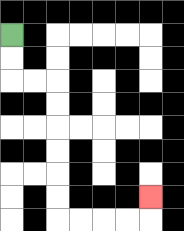{'start': '[0, 1]', 'end': '[6, 8]', 'path_directions': 'D,D,R,R,D,D,D,D,D,D,R,R,R,R,U', 'path_coordinates': '[[0, 1], [0, 2], [0, 3], [1, 3], [2, 3], [2, 4], [2, 5], [2, 6], [2, 7], [2, 8], [2, 9], [3, 9], [4, 9], [5, 9], [6, 9], [6, 8]]'}